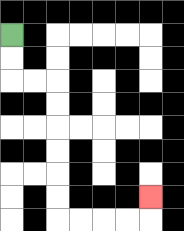{'start': '[0, 1]', 'end': '[6, 8]', 'path_directions': 'D,D,R,R,D,D,D,D,D,D,R,R,R,R,U', 'path_coordinates': '[[0, 1], [0, 2], [0, 3], [1, 3], [2, 3], [2, 4], [2, 5], [2, 6], [2, 7], [2, 8], [2, 9], [3, 9], [4, 9], [5, 9], [6, 9], [6, 8]]'}